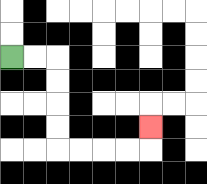{'start': '[0, 2]', 'end': '[6, 5]', 'path_directions': 'R,R,D,D,D,D,R,R,R,R,U', 'path_coordinates': '[[0, 2], [1, 2], [2, 2], [2, 3], [2, 4], [2, 5], [2, 6], [3, 6], [4, 6], [5, 6], [6, 6], [6, 5]]'}